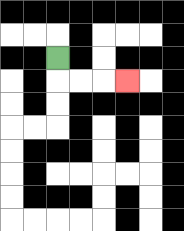{'start': '[2, 2]', 'end': '[5, 3]', 'path_directions': 'D,R,R,R', 'path_coordinates': '[[2, 2], [2, 3], [3, 3], [4, 3], [5, 3]]'}